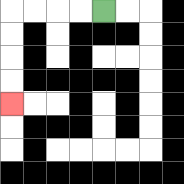{'start': '[4, 0]', 'end': '[0, 4]', 'path_directions': 'L,L,L,L,D,D,D,D', 'path_coordinates': '[[4, 0], [3, 0], [2, 0], [1, 0], [0, 0], [0, 1], [0, 2], [0, 3], [0, 4]]'}